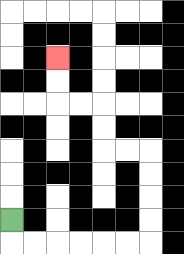{'start': '[0, 9]', 'end': '[2, 2]', 'path_directions': 'D,R,R,R,R,R,R,U,U,U,U,L,L,U,U,L,L,U,U', 'path_coordinates': '[[0, 9], [0, 10], [1, 10], [2, 10], [3, 10], [4, 10], [5, 10], [6, 10], [6, 9], [6, 8], [6, 7], [6, 6], [5, 6], [4, 6], [4, 5], [4, 4], [3, 4], [2, 4], [2, 3], [2, 2]]'}